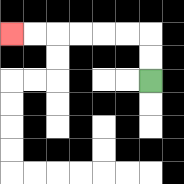{'start': '[6, 3]', 'end': '[0, 1]', 'path_directions': 'U,U,L,L,L,L,L,L', 'path_coordinates': '[[6, 3], [6, 2], [6, 1], [5, 1], [4, 1], [3, 1], [2, 1], [1, 1], [0, 1]]'}